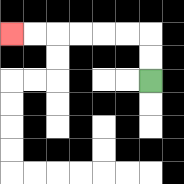{'start': '[6, 3]', 'end': '[0, 1]', 'path_directions': 'U,U,L,L,L,L,L,L', 'path_coordinates': '[[6, 3], [6, 2], [6, 1], [5, 1], [4, 1], [3, 1], [2, 1], [1, 1], [0, 1]]'}